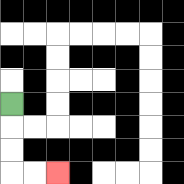{'start': '[0, 4]', 'end': '[2, 7]', 'path_directions': 'D,D,D,R,R', 'path_coordinates': '[[0, 4], [0, 5], [0, 6], [0, 7], [1, 7], [2, 7]]'}